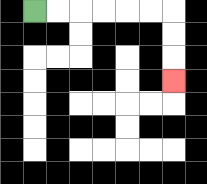{'start': '[1, 0]', 'end': '[7, 3]', 'path_directions': 'R,R,R,R,R,R,D,D,D', 'path_coordinates': '[[1, 0], [2, 0], [3, 0], [4, 0], [5, 0], [6, 0], [7, 0], [7, 1], [7, 2], [7, 3]]'}